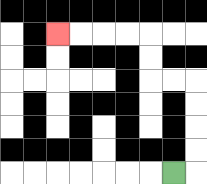{'start': '[7, 7]', 'end': '[2, 1]', 'path_directions': 'R,U,U,U,U,L,L,U,U,L,L,L,L', 'path_coordinates': '[[7, 7], [8, 7], [8, 6], [8, 5], [8, 4], [8, 3], [7, 3], [6, 3], [6, 2], [6, 1], [5, 1], [4, 1], [3, 1], [2, 1]]'}